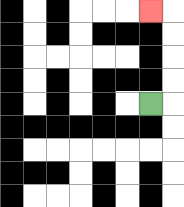{'start': '[6, 4]', 'end': '[6, 0]', 'path_directions': 'R,U,U,U,U,L', 'path_coordinates': '[[6, 4], [7, 4], [7, 3], [7, 2], [7, 1], [7, 0], [6, 0]]'}